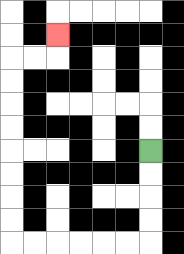{'start': '[6, 6]', 'end': '[2, 1]', 'path_directions': 'D,D,D,D,L,L,L,L,L,L,U,U,U,U,U,U,U,U,R,R,U', 'path_coordinates': '[[6, 6], [6, 7], [6, 8], [6, 9], [6, 10], [5, 10], [4, 10], [3, 10], [2, 10], [1, 10], [0, 10], [0, 9], [0, 8], [0, 7], [0, 6], [0, 5], [0, 4], [0, 3], [0, 2], [1, 2], [2, 2], [2, 1]]'}